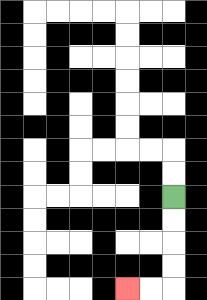{'start': '[7, 8]', 'end': '[5, 12]', 'path_directions': 'D,D,D,D,L,L', 'path_coordinates': '[[7, 8], [7, 9], [7, 10], [7, 11], [7, 12], [6, 12], [5, 12]]'}